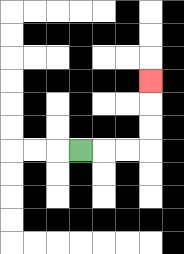{'start': '[3, 6]', 'end': '[6, 3]', 'path_directions': 'R,R,R,U,U,U', 'path_coordinates': '[[3, 6], [4, 6], [5, 6], [6, 6], [6, 5], [6, 4], [6, 3]]'}